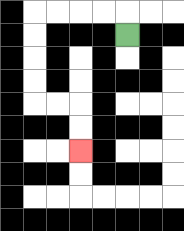{'start': '[5, 1]', 'end': '[3, 6]', 'path_directions': 'U,L,L,L,L,D,D,D,D,R,R,D,D', 'path_coordinates': '[[5, 1], [5, 0], [4, 0], [3, 0], [2, 0], [1, 0], [1, 1], [1, 2], [1, 3], [1, 4], [2, 4], [3, 4], [3, 5], [3, 6]]'}